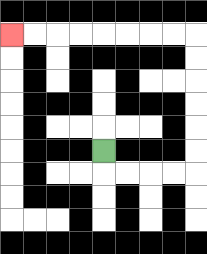{'start': '[4, 6]', 'end': '[0, 1]', 'path_directions': 'D,R,R,R,R,U,U,U,U,U,U,L,L,L,L,L,L,L,L', 'path_coordinates': '[[4, 6], [4, 7], [5, 7], [6, 7], [7, 7], [8, 7], [8, 6], [8, 5], [8, 4], [8, 3], [8, 2], [8, 1], [7, 1], [6, 1], [5, 1], [4, 1], [3, 1], [2, 1], [1, 1], [0, 1]]'}